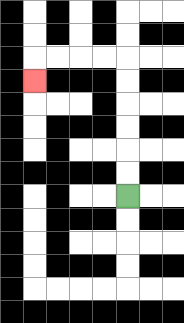{'start': '[5, 8]', 'end': '[1, 3]', 'path_directions': 'U,U,U,U,U,U,L,L,L,L,D', 'path_coordinates': '[[5, 8], [5, 7], [5, 6], [5, 5], [5, 4], [5, 3], [5, 2], [4, 2], [3, 2], [2, 2], [1, 2], [1, 3]]'}